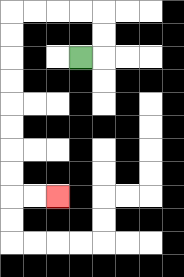{'start': '[3, 2]', 'end': '[2, 8]', 'path_directions': 'R,U,U,L,L,L,L,D,D,D,D,D,D,D,D,R,R', 'path_coordinates': '[[3, 2], [4, 2], [4, 1], [4, 0], [3, 0], [2, 0], [1, 0], [0, 0], [0, 1], [0, 2], [0, 3], [0, 4], [0, 5], [0, 6], [0, 7], [0, 8], [1, 8], [2, 8]]'}